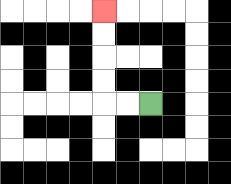{'start': '[6, 4]', 'end': '[4, 0]', 'path_directions': 'L,L,U,U,U,U', 'path_coordinates': '[[6, 4], [5, 4], [4, 4], [4, 3], [4, 2], [4, 1], [4, 0]]'}